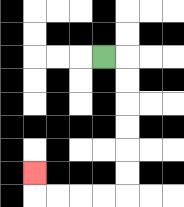{'start': '[4, 2]', 'end': '[1, 7]', 'path_directions': 'R,D,D,D,D,D,D,L,L,L,L,U', 'path_coordinates': '[[4, 2], [5, 2], [5, 3], [5, 4], [5, 5], [5, 6], [5, 7], [5, 8], [4, 8], [3, 8], [2, 8], [1, 8], [1, 7]]'}